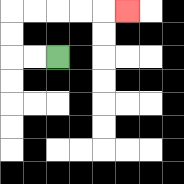{'start': '[2, 2]', 'end': '[5, 0]', 'path_directions': 'L,L,U,U,R,R,R,R,R', 'path_coordinates': '[[2, 2], [1, 2], [0, 2], [0, 1], [0, 0], [1, 0], [2, 0], [3, 0], [4, 0], [5, 0]]'}